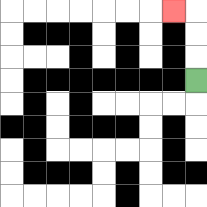{'start': '[8, 3]', 'end': '[7, 0]', 'path_directions': 'U,U,U,L', 'path_coordinates': '[[8, 3], [8, 2], [8, 1], [8, 0], [7, 0]]'}